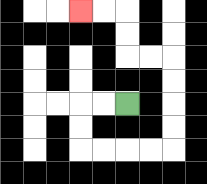{'start': '[5, 4]', 'end': '[3, 0]', 'path_directions': 'L,L,D,D,R,R,R,R,U,U,U,U,L,L,U,U,L,L', 'path_coordinates': '[[5, 4], [4, 4], [3, 4], [3, 5], [3, 6], [4, 6], [5, 6], [6, 6], [7, 6], [7, 5], [7, 4], [7, 3], [7, 2], [6, 2], [5, 2], [5, 1], [5, 0], [4, 0], [3, 0]]'}